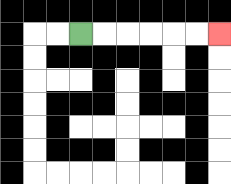{'start': '[3, 1]', 'end': '[9, 1]', 'path_directions': 'R,R,R,R,R,R', 'path_coordinates': '[[3, 1], [4, 1], [5, 1], [6, 1], [7, 1], [8, 1], [9, 1]]'}